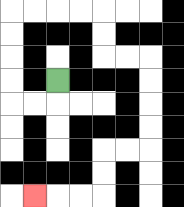{'start': '[2, 3]', 'end': '[1, 8]', 'path_directions': 'D,L,L,U,U,U,U,R,R,R,R,D,D,R,R,D,D,D,D,L,L,D,D,L,L,L', 'path_coordinates': '[[2, 3], [2, 4], [1, 4], [0, 4], [0, 3], [0, 2], [0, 1], [0, 0], [1, 0], [2, 0], [3, 0], [4, 0], [4, 1], [4, 2], [5, 2], [6, 2], [6, 3], [6, 4], [6, 5], [6, 6], [5, 6], [4, 6], [4, 7], [4, 8], [3, 8], [2, 8], [1, 8]]'}